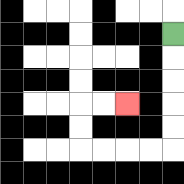{'start': '[7, 1]', 'end': '[5, 4]', 'path_directions': 'D,D,D,D,D,L,L,L,L,U,U,R,R', 'path_coordinates': '[[7, 1], [7, 2], [7, 3], [7, 4], [7, 5], [7, 6], [6, 6], [5, 6], [4, 6], [3, 6], [3, 5], [3, 4], [4, 4], [5, 4]]'}